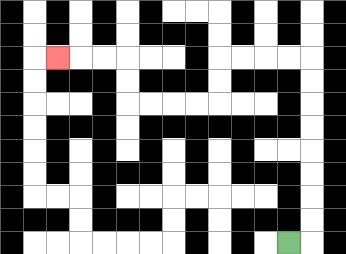{'start': '[12, 10]', 'end': '[2, 2]', 'path_directions': 'R,U,U,U,U,U,U,U,U,L,L,L,L,D,D,L,L,L,L,U,U,L,L,L', 'path_coordinates': '[[12, 10], [13, 10], [13, 9], [13, 8], [13, 7], [13, 6], [13, 5], [13, 4], [13, 3], [13, 2], [12, 2], [11, 2], [10, 2], [9, 2], [9, 3], [9, 4], [8, 4], [7, 4], [6, 4], [5, 4], [5, 3], [5, 2], [4, 2], [3, 2], [2, 2]]'}